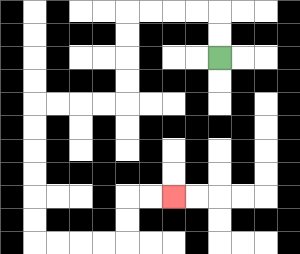{'start': '[9, 2]', 'end': '[7, 8]', 'path_directions': 'U,U,L,L,L,L,D,D,D,D,L,L,L,L,D,D,D,D,D,D,R,R,R,R,U,U,R,R', 'path_coordinates': '[[9, 2], [9, 1], [9, 0], [8, 0], [7, 0], [6, 0], [5, 0], [5, 1], [5, 2], [5, 3], [5, 4], [4, 4], [3, 4], [2, 4], [1, 4], [1, 5], [1, 6], [1, 7], [1, 8], [1, 9], [1, 10], [2, 10], [3, 10], [4, 10], [5, 10], [5, 9], [5, 8], [6, 8], [7, 8]]'}